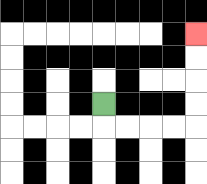{'start': '[4, 4]', 'end': '[8, 1]', 'path_directions': 'D,R,R,R,R,U,U,U,U', 'path_coordinates': '[[4, 4], [4, 5], [5, 5], [6, 5], [7, 5], [8, 5], [8, 4], [8, 3], [8, 2], [8, 1]]'}